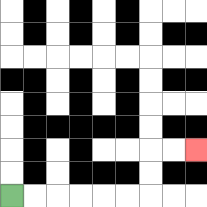{'start': '[0, 8]', 'end': '[8, 6]', 'path_directions': 'R,R,R,R,R,R,U,U,R,R', 'path_coordinates': '[[0, 8], [1, 8], [2, 8], [3, 8], [4, 8], [5, 8], [6, 8], [6, 7], [6, 6], [7, 6], [8, 6]]'}